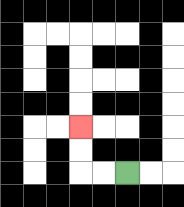{'start': '[5, 7]', 'end': '[3, 5]', 'path_directions': 'L,L,U,U', 'path_coordinates': '[[5, 7], [4, 7], [3, 7], [3, 6], [3, 5]]'}